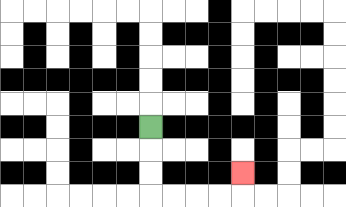{'start': '[6, 5]', 'end': '[10, 7]', 'path_directions': 'D,D,D,R,R,R,R,U', 'path_coordinates': '[[6, 5], [6, 6], [6, 7], [6, 8], [7, 8], [8, 8], [9, 8], [10, 8], [10, 7]]'}